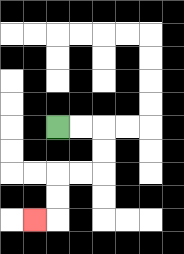{'start': '[2, 5]', 'end': '[1, 9]', 'path_directions': 'R,R,D,D,L,L,D,D,L', 'path_coordinates': '[[2, 5], [3, 5], [4, 5], [4, 6], [4, 7], [3, 7], [2, 7], [2, 8], [2, 9], [1, 9]]'}